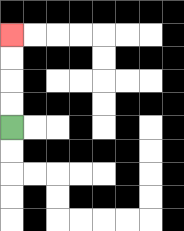{'start': '[0, 5]', 'end': '[0, 1]', 'path_directions': 'U,U,U,U', 'path_coordinates': '[[0, 5], [0, 4], [0, 3], [0, 2], [0, 1]]'}